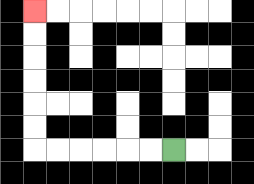{'start': '[7, 6]', 'end': '[1, 0]', 'path_directions': 'L,L,L,L,L,L,U,U,U,U,U,U', 'path_coordinates': '[[7, 6], [6, 6], [5, 6], [4, 6], [3, 6], [2, 6], [1, 6], [1, 5], [1, 4], [1, 3], [1, 2], [1, 1], [1, 0]]'}